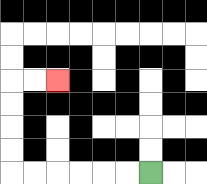{'start': '[6, 7]', 'end': '[2, 3]', 'path_directions': 'L,L,L,L,L,L,U,U,U,U,R,R', 'path_coordinates': '[[6, 7], [5, 7], [4, 7], [3, 7], [2, 7], [1, 7], [0, 7], [0, 6], [0, 5], [0, 4], [0, 3], [1, 3], [2, 3]]'}